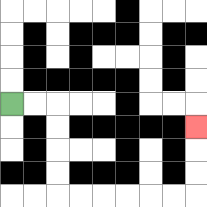{'start': '[0, 4]', 'end': '[8, 5]', 'path_directions': 'R,R,D,D,D,D,R,R,R,R,R,R,U,U,U', 'path_coordinates': '[[0, 4], [1, 4], [2, 4], [2, 5], [2, 6], [2, 7], [2, 8], [3, 8], [4, 8], [5, 8], [6, 8], [7, 8], [8, 8], [8, 7], [8, 6], [8, 5]]'}